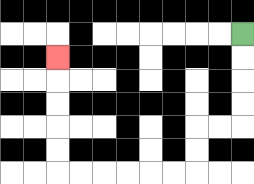{'start': '[10, 1]', 'end': '[2, 2]', 'path_directions': 'D,D,D,D,L,L,D,D,L,L,L,L,L,L,U,U,U,U,U', 'path_coordinates': '[[10, 1], [10, 2], [10, 3], [10, 4], [10, 5], [9, 5], [8, 5], [8, 6], [8, 7], [7, 7], [6, 7], [5, 7], [4, 7], [3, 7], [2, 7], [2, 6], [2, 5], [2, 4], [2, 3], [2, 2]]'}